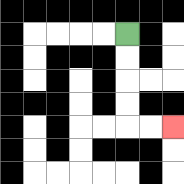{'start': '[5, 1]', 'end': '[7, 5]', 'path_directions': 'D,D,D,D,R,R', 'path_coordinates': '[[5, 1], [5, 2], [5, 3], [5, 4], [5, 5], [6, 5], [7, 5]]'}